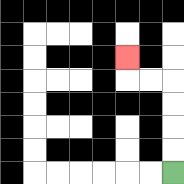{'start': '[7, 7]', 'end': '[5, 2]', 'path_directions': 'U,U,U,U,L,L,U', 'path_coordinates': '[[7, 7], [7, 6], [7, 5], [7, 4], [7, 3], [6, 3], [5, 3], [5, 2]]'}